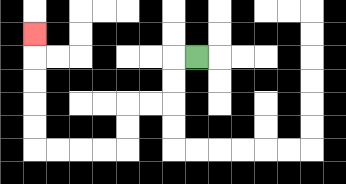{'start': '[8, 2]', 'end': '[1, 1]', 'path_directions': 'L,D,D,L,L,D,D,L,L,L,L,U,U,U,U,U', 'path_coordinates': '[[8, 2], [7, 2], [7, 3], [7, 4], [6, 4], [5, 4], [5, 5], [5, 6], [4, 6], [3, 6], [2, 6], [1, 6], [1, 5], [1, 4], [1, 3], [1, 2], [1, 1]]'}